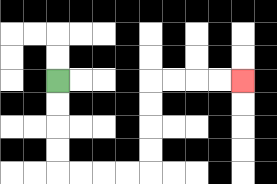{'start': '[2, 3]', 'end': '[10, 3]', 'path_directions': 'D,D,D,D,R,R,R,R,U,U,U,U,R,R,R,R', 'path_coordinates': '[[2, 3], [2, 4], [2, 5], [2, 6], [2, 7], [3, 7], [4, 7], [5, 7], [6, 7], [6, 6], [6, 5], [6, 4], [6, 3], [7, 3], [8, 3], [9, 3], [10, 3]]'}